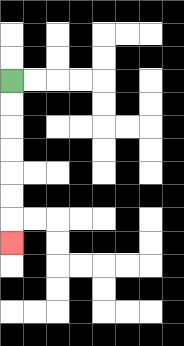{'start': '[0, 3]', 'end': '[0, 10]', 'path_directions': 'D,D,D,D,D,D,D', 'path_coordinates': '[[0, 3], [0, 4], [0, 5], [0, 6], [0, 7], [0, 8], [0, 9], [0, 10]]'}